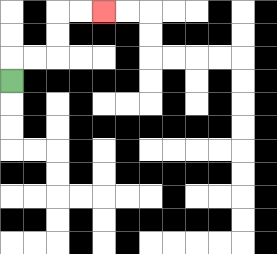{'start': '[0, 3]', 'end': '[4, 0]', 'path_directions': 'U,R,R,U,U,R,R', 'path_coordinates': '[[0, 3], [0, 2], [1, 2], [2, 2], [2, 1], [2, 0], [3, 0], [4, 0]]'}